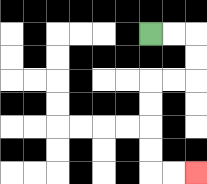{'start': '[6, 1]', 'end': '[8, 7]', 'path_directions': 'R,R,D,D,L,L,D,D,D,D,R,R', 'path_coordinates': '[[6, 1], [7, 1], [8, 1], [8, 2], [8, 3], [7, 3], [6, 3], [6, 4], [6, 5], [6, 6], [6, 7], [7, 7], [8, 7]]'}